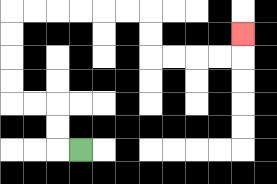{'start': '[3, 6]', 'end': '[10, 1]', 'path_directions': 'L,U,U,L,L,U,U,U,U,R,R,R,R,R,R,D,D,R,R,R,R,U', 'path_coordinates': '[[3, 6], [2, 6], [2, 5], [2, 4], [1, 4], [0, 4], [0, 3], [0, 2], [0, 1], [0, 0], [1, 0], [2, 0], [3, 0], [4, 0], [5, 0], [6, 0], [6, 1], [6, 2], [7, 2], [8, 2], [9, 2], [10, 2], [10, 1]]'}